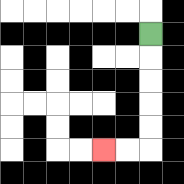{'start': '[6, 1]', 'end': '[4, 6]', 'path_directions': 'D,D,D,D,D,L,L', 'path_coordinates': '[[6, 1], [6, 2], [6, 3], [6, 4], [6, 5], [6, 6], [5, 6], [4, 6]]'}